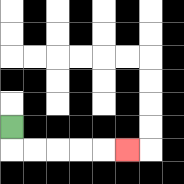{'start': '[0, 5]', 'end': '[5, 6]', 'path_directions': 'D,R,R,R,R,R', 'path_coordinates': '[[0, 5], [0, 6], [1, 6], [2, 6], [3, 6], [4, 6], [5, 6]]'}